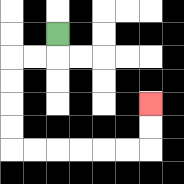{'start': '[2, 1]', 'end': '[6, 4]', 'path_directions': 'D,L,L,D,D,D,D,R,R,R,R,R,R,U,U', 'path_coordinates': '[[2, 1], [2, 2], [1, 2], [0, 2], [0, 3], [0, 4], [0, 5], [0, 6], [1, 6], [2, 6], [3, 6], [4, 6], [5, 6], [6, 6], [6, 5], [6, 4]]'}